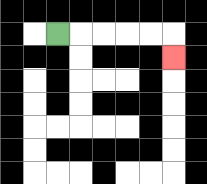{'start': '[2, 1]', 'end': '[7, 2]', 'path_directions': 'R,R,R,R,R,D', 'path_coordinates': '[[2, 1], [3, 1], [4, 1], [5, 1], [6, 1], [7, 1], [7, 2]]'}